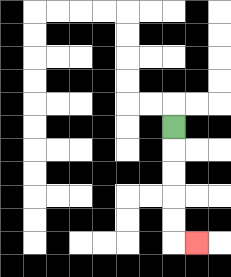{'start': '[7, 5]', 'end': '[8, 10]', 'path_directions': 'D,D,D,D,D,R', 'path_coordinates': '[[7, 5], [7, 6], [7, 7], [7, 8], [7, 9], [7, 10], [8, 10]]'}